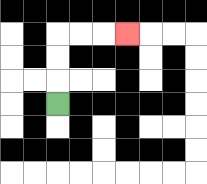{'start': '[2, 4]', 'end': '[5, 1]', 'path_directions': 'U,U,U,R,R,R', 'path_coordinates': '[[2, 4], [2, 3], [2, 2], [2, 1], [3, 1], [4, 1], [5, 1]]'}